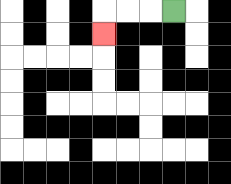{'start': '[7, 0]', 'end': '[4, 1]', 'path_directions': 'L,L,L,D', 'path_coordinates': '[[7, 0], [6, 0], [5, 0], [4, 0], [4, 1]]'}